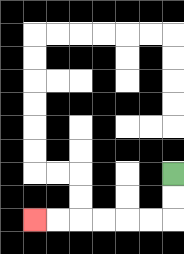{'start': '[7, 7]', 'end': '[1, 9]', 'path_directions': 'D,D,L,L,L,L,L,L', 'path_coordinates': '[[7, 7], [7, 8], [7, 9], [6, 9], [5, 9], [4, 9], [3, 9], [2, 9], [1, 9]]'}